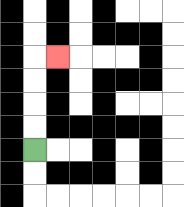{'start': '[1, 6]', 'end': '[2, 2]', 'path_directions': 'U,U,U,U,R', 'path_coordinates': '[[1, 6], [1, 5], [1, 4], [1, 3], [1, 2], [2, 2]]'}